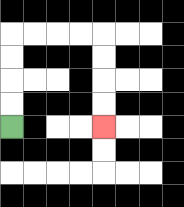{'start': '[0, 5]', 'end': '[4, 5]', 'path_directions': 'U,U,U,U,R,R,R,R,D,D,D,D', 'path_coordinates': '[[0, 5], [0, 4], [0, 3], [0, 2], [0, 1], [1, 1], [2, 1], [3, 1], [4, 1], [4, 2], [4, 3], [4, 4], [4, 5]]'}